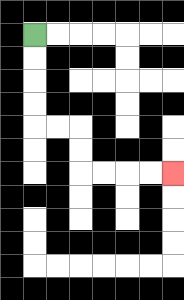{'start': '[1, 1]', 'end': '[7, 7]', 'path_directions': 'D,D,D,D,R,R,D,D,R,R,R,R', 'path_coordinates': '[[1, 1], [1, 2], [1, 3], [1, 4], [1, 5], [2, 5], [3, 5], [3, 6], [3, 7], [4, 7], [5, 7], [6, 7], [7, 7]]'}